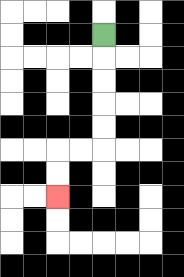{'start': '[4, 1]', 'end': '[2, 8]', 'path_directions': 'D,D,D,D,D,L,L,D,D', 'path_coordinates': '[[4, 1], [4, 2], [4, 3], [4, 4], [4, 5], [4, 6], [3, 6], [2, 6], [2, 7], [2, 8]]'}